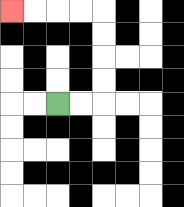{'start': '[2, 4]', 'end': '[0, 0]', 'path_directions': 'R,R,U,U,U,U,L,L,L,L', 'path_coordinates': '[[2, 4], [3, 4], [4, 4], [4, 3], [4, 2], [4, 1], [4, 0], [3, 0], [2, 0], [1, 0], [0, 0]]'}